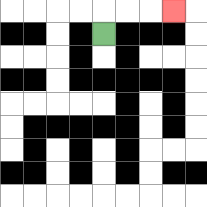{'start': '[4, 1]', 'end': '[7, 0]', 'path_directions': 'U,R,R,R', 'path_coordinates': '[[4, 1], [4, 0], [5, 0], [6, 0], [7, 0]]'}